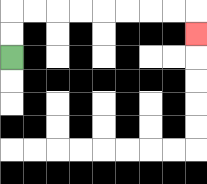{'start': '[0, 2]', 'end': '[8, 1]', 'path_directions': 'U,U,R,R,R,R,R,R,R,R,D', 'path_coordinates': '[[0, 2], [0, 1], [0, 0], [1, 0], [2, 0], [3, 0], [4, 0], [5, 0], [6, 0], [7, 0], [8, 0], [8, 1]]'}